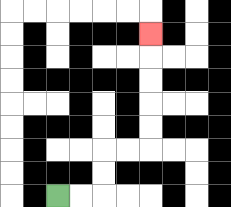{'start': '[2, 8]', 'end': '[6, 1]', 'path_directions': 'R,R,U,U,R,R,U,U,U,U,U', 'path_coordinates': '[[2, 8], [3, 8], [4, 8], [4, 7], [4, 6], [5, 6], [6, 6], [6, 5], [6, 4], [6, 3], [6, 2], [6, 1]]'}